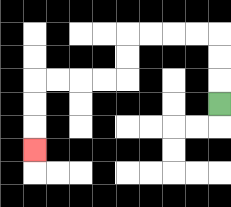{'start': '[9, 4]', 'end': '[1, 6]', 'path_directions': 'U,U,U,L,L,L,L,D,D,L,L,L,L,D,D,D', 'path_coordinates': '[[9, 4], [9, 3], [9, 2], [9, 1], [8, 1], [7, 1], [6, 1], [5, 1], [5, 2], [5, 3], [4, 3], [3, 3], [2, 3], [1, 3], [1, 4], [1, 5], [1, 6]]'}